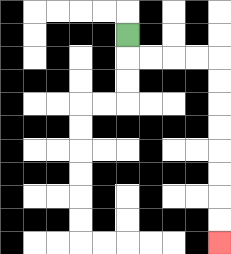{'start': '[5, 1]', 'end': '[9, 10]', 'path_directions': 'D,R,R,R,R,D,D,D,D,D,D,D,D', 'path_coordinates': '[[5, 1], [5, 2], [6, 2], [7, 2], [8, 2], [9, 2], [9, 3], [9, 4], [9, 5], [9, 6], [9, 7], [9, 8], [9, 9], [9, 10]]'}